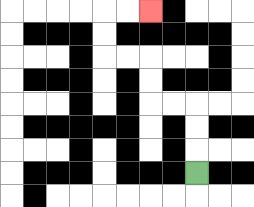{'start': '[8, 7]', 'end': '[6, 0]', 'path_directions': 'U,U,U,L,L,U,U,L,L,U,U,R,R', 'path_coordinates': '[[8, 7], [8, 6], [8, 5], [8, 4], [7, 4], [6, 4], [6, 3], [6, 2], [5, 2], [4, 2], [4, 1], [4, 0], [5, 0], [6, 0]]'}